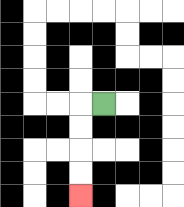{'start': '[4, 4]', 'end': '[3, 8]', 'path_directions': 'L,D,D,D,D', 'path_coordinates': '[[4, 4], [3, 4], [3, 5], [3, 6], [3, 7], [3, 8]]'}